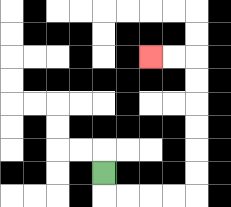{'start': '[4, 7]', 'end': '[6, 2]', 'path_directions': 'D,R,R,R,R,U,U,U,U,U,U,L,L', 'path_coordinates': '[[4, 7], [4, 8], [5, 8], [6, 8], [7, 8], [8, 8], [8, 7], [8, 6], [8, 5], [8, 4], [8, 3], [8, 2], [7, 2], [6, 2]]'}